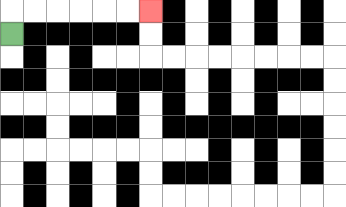{'start': '[0, 1]', 'end': '[6, 0]', 'path_directions': 'U,R,R,R,R,R,R', 'path_coordinates': '[[0, 1], [0, 0], [1, 0], [2, 0], [3, 0], [4, 0], [5, 0], [6, 0]]'}